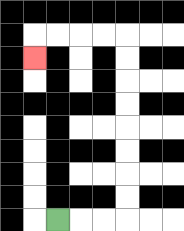{'start': '[2, 9]', 'end': '[1, 2]', 'path_directions': 'R,R,R,U,U,U,U,U,U,U,U,L,L,L,L,D', 'path_coordinates': '[[2, 9], [3, 9], [4, 9], [5, 9], [5, 8], [5, 7], [5, 6], [5, 5], [5, 4], [5, 3], [5, 2], [5, 1], [4, 1], [3, 1], [2, 1], [1, 1], [1, 2]]'}